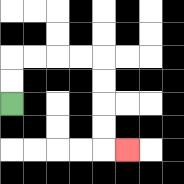{'start': '[0, 4]', 'end': '[5, 6]', 'path_directions': 'U,U,R,R,R,R,D,D,D,D,R', 'path_coordinates': '[[0, 4], [0, 3], [0, 2], [1, 2], [2, 2], [3, 2], [4, 2], [4, 3], [4, 4], [4, 5], [4, 6], [5, 6]]'}